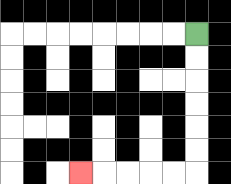{'start': '[8, 1]', 'end': '[3, 7]', 'path_directions': 'D,D,D,D,D,D,L,L,L,L,L', 'path_coordinates': '[[8, 1], [8, 2], [8, 3], [8, 4], [8, 5], [8, 6], [8, 7], [7, 7], [6, 7], [5, 7], [4, 7], [3, 7]]'}